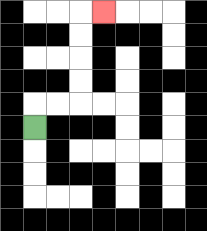{'start': '[1, 5]', 'end': '[4, 0]', 'path_directions': 'U,R,R,U,U,U,U,R', 'path_coordinates': '[[1, 5], [1, 4], [2, 4], [3, 4], [3, 3], [3, 2], [3, 1], [3, 0], [4, 0]]'}